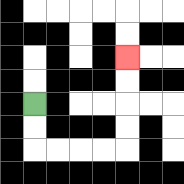{'start': '[1, 4]', 'end': '[5, 2]', 'path_directions': 'D,D,R,R,R,R,U,U,U,U', 'path_coordinates': '[[1, 4], [1, 5], [1, 6], [2, 6], [3, 6], [4, 6], [5, 6], [5, 5], [5, 4], [5, 3], [5, 2]]'}